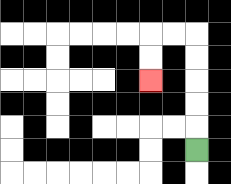{'start': '[8, 6]', 'end': '[6, 3]', 'path_directions': 'U,U,U,U,U,L,L,D,D', 'path_coordinates': '[[8, 6], [8, 5], [8, 4], [8, 3], [8, 2], [8, 1], [7, 1], [6, 1], [6, 2], [6, 3]]'}